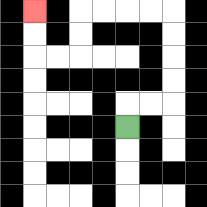{'start': '[5, 5]', 'end': '[1, 0]', 'path_directions': 'U,R,R,U,U,U,U,L,L,L,L,D,D,L,L,U,U', 'path_coordinates': '[[5, 5], [5, 4], [6, 4], [7, 4], [7, 3], [7, 2], [7, 1], [7, 0], [6, 0], [5, 0], [4, 0], [3, 0], [3, 1], [3, 2], [2, 2], [1, 2], [1, 1], [1, 0]]'}